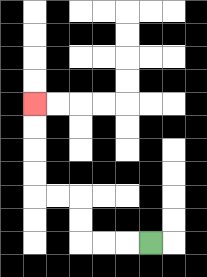{'start': '[6, 10]', 'end': '[1, 4]', 'path_directions': 'L,L,L,U,U,L,L,U,U,U,U', 'path_coordinates': '[[6, 10], [5, 10], [4, 10], [3, 10], [3, 9], [3, 8], [2, 8], [1, 8], [1, 7], [1, 6], [1, 5], [1, 4]]'}